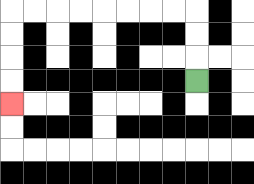{'start': '[8, 3]', 'end': '[0, 4]', 'path_directions': 'U,U,U,L,L,L,L,L,L,L,L,D,D,D,D', 'path_coordinates': '[[8, 3], [8, 2], [8, 1], [8, 0], [7, 0], [6, 0], [5, 0], [4, 0], [3, 0], [2, 0], [1, 0], [0, 0], [0, 1], [0, 2], [0, 3], [0, 4]]'}